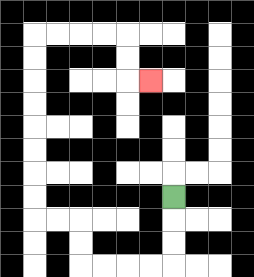{'start': '[7, 8]', 'end': '[6, 3]', 'path_directions': 'D,D,D,L,L,L,L,U,U,L,L,U,U,U,U,U,U,U,U,R,R,R,R,D,D,R', 'path_coordinates': '[[7, 8], [7, 9], [7, 10], [7, 11], [6, 11], [5, 11], [4, 11], [3, 11], [3, 10], [3, 9], [2, 9], [1, 9], [1, 8], [1, 7], [1, 6], [1, 5], [1, 4], [1, 3], [1, 2], [1, 1], [2, 1], [3, 1], [4, 1], [5, 1], [5, 2], [5, 3], [6, 3]]'}